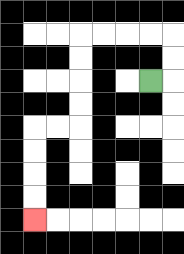{'start': '[6, 3]', 'end': '[1, 9]', 'path_directions': 'R,U,U,L,L,L,L,D,D,D,D,L,L,D,D,D,D', 'path_coordinates': '[[6, 3], [7, 3], [7, 2], [7, 1], [6, 1], [5, 1], [4, 1], [3, 1], [3, 2], [3, 3], [3, 4], [3, 5], [2, 5], [1, 5], [1, 6], [1, 7], [1, 8], [1, 9]]'}